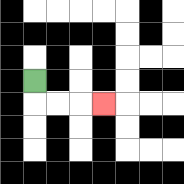{'start': '[1, 3]', 'end': '[4, 4]', 'path_directions': 'D,R,R,R', 'path_coordinates': '[[1, 3], [1, 4], [2, 4], [3, 4], [4, 4]]'}